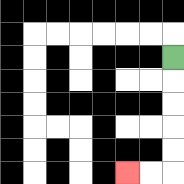{'start': '[7, 2]', 'end': '[5, 7]', 'path_directions': 'D,D,D,D,D,L,L', 'path_coordinates': '[[7, 2], [7, 3], [7, 4], [7, 5], [7, 6], [7, 7], [6, 7], [5, 7]]'}